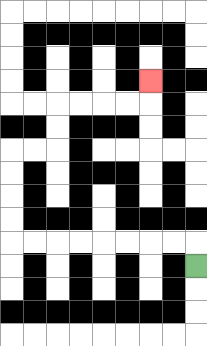{'start': '[8, 11]', 'end': '[6, 3]', 'path_directions': 'U,L,L,L,L,L,L,L,L,U,U,U,U,R,R,U,U,R,R,R,R,U', 'path_coordinates': '[[8, 11], [8, 10], [7, 10], [6, 10], [5, 10], [4, 10], [3, 10], [2, 10], [1, 10], [0, 10], [0, 9], [0, 8], [0, 7], [0, 6], [1, 6], [2, 6], [2, 5], [2, 4], [3, 4], [4, 4], [5, 4], [6, 4], [6, 3]]'}